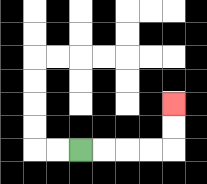{'start': '[3, 6]', 'end': '[7, 4]', 'path_directions': 'R,R,R,R,U,U', 'path_coordinates': '[[3, 6], [4, 6], [5, 6], [6, 6], [7, 6], [7, 5], [7, 4]]'}